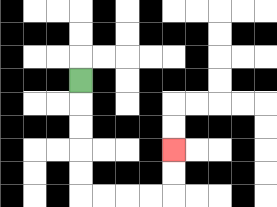{'start': '[3, 3]', 'end': '[7, 6]', 'path_directions': 'D,D,D,D,D,R,R,R,R,U,U', 'path_coordinates': '[[3, 3], [3, 4], [3, 5], [3, 6], [3, 7], [3, 8], [4, 8], [5, 8], [6, 8], [7, 8], [7, 7], [7, 6]]'}